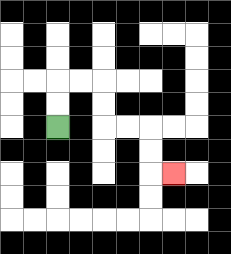{'start': '[2, 5]', 'end': '[7, 7]', 'path_directions': 'U,U,R,R,D,D,R,R,D,D,R', 'path_coordinates': '[[2, 5], [2, 4], [2, 3], [3, 3], [4, 3], [4, 4], [4, 5], [5, 5], [6, 5], [6, 6], [6, 7], [7, 7]]'}